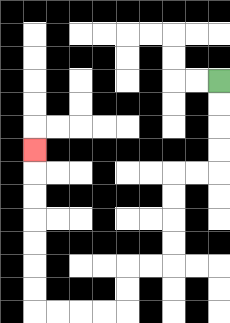{'start': '[9, 3]', 'end': '[1, 6]', 'path_directions': 'D,D,D,D,L,L,D,D,D,D,L,L,D,D,L,L,L,L,U,U,U,U,U,U,U', 'path_coordinates': '[[9, 3], [9, 4], [9, 5], [9, 6], [9, 7], [8, 7], [7, 7], [7, 8], [7, 9], [7, 10], [7, 11], [6, 11], [5, 11], [5, 12], [5, 13], [4, 13], [3, 13], [2, 13], [1, 13], [1, 12], [1, 11], [1, 10], [1, 9], [1, 8], [1, 7], [1, 6]]'}